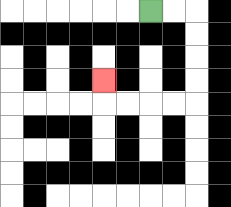{'start': '[6, 0]', 'end': '[4, 3]', 'path_directions': 'R,R,D,D,D,D,L,L,L,L,U', 'path_coordinates': '[[6, 0], [7, 0], [8, 0], [8, 1], [8, 2], [8, 3], [8, 4], [7, 4], [6, 4], [5, 4], [4, 4], [4, 3]]'}